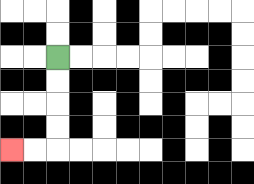{'start': '[2, 2]', 'end': '[0, 6]', 'path_directions': 'D,D,D,D,L,L', 'path_coordinates': '[[2, 2], [2, 3], [2, 4], [2, 5], [2, 6], [1, 6], [0, 6]]'}